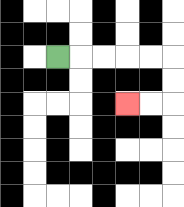{'start': '[2, 2]', 'end': '[5, 4]', 'path_directions': 'R,R,R,R,R,D,D,L,L', 'path_coordinates': '[[2, 2], [3, 2], [4, 2], [5, 2], [6, 2], [7, 2], [7, 3], [7, 4], [6, 4], [5, 4]]'}